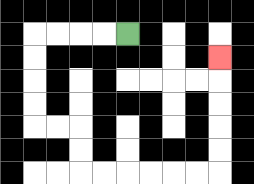{'start': '[5, 1]', 'end': '[9, 2]', 'path_directions': 'L,L,L,L,D,D,D,D,R,R,D,D,R,R,R,R,R,R,U,U,U,U,U', 'path_coordinates': '[[5, 1], [4, 1], [3, 1], [2, 1], [1, 1], [1, 2], [1, 3], [1, 4], [1, 5], [2, 5], [3, 5], [3, 6], [3, 7], [4, 7], [5, 7], [6, 7], [7, 7], [8, 7], [9, 7], [9, 6], [9, 5], [9, 4], [9, 3], [9, 2]]'}